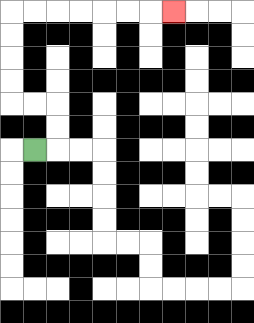{'start': '[1, 6]', 'end': '[7, 0]', 'path_directions': 'R,U,U,L,L,U,U,U,U,R,R,R,R,R,R,R', 'path_coordinates': '[[1, 6], [2, 6], [2, 5], [2, 4], [1, 4], [0, 4], [0, 3], [0, 2], [0, 1], [0, 0], [1, 0], [2, 0], [3, 0], [4, 0], [5, 0], [6, 0], [7, 0]]'}